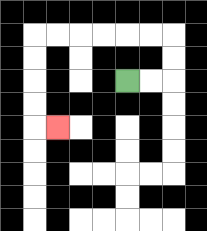{'start': '[5, 3]', 'end': '[2, 5]', 'path_directions': 'R,R,U,U,L,L,L,L,L,L,D,D,D,D,R', 'path_coordinates': '[[5, 3], [6, 3], [7, 3], [7, 2], [7, 1], [6, 1], [5, 1], [4, 1], [3, 1], [2, 1], [1, 1], [1, 2], [1, 3], [1, 4], [1, 5], [2, 5]]'}